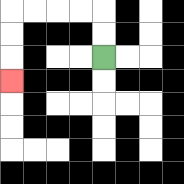{'start': '[4, 2]', 'end': '[0, 3]', 'path_directions': 'U,U,L,L,L,L,D,D,D', 'path_coordinates': '[[4, 2], [4, 1], [4, 0], [3, 0], [2, 0], [1, 0], [0, 0], [0, 1], [0, 2], [0, 3]]'}